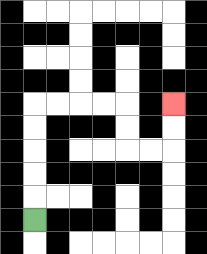{'start': '[1, 9]', 'end': '[7, 4]', 'path_directions': 'U,U,U,U,U,R,R,R,R,D,D,R,R,U,U', 'path_coordinates': '[[1, 9], [1, 8], [1, 7], [1, 6], [1, 5], [1, 4], [2, 4], [3, 4], [4, 4], [5, 4], [5, 5], [5, 6], [6, 6], [7, 6], [7, 5], [7, 4]]'}